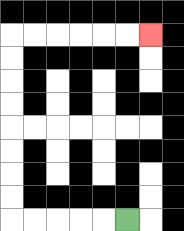{'start': '[5, 9]', 'end': '[6, 1]', 'path_directions': 'L,L,L,L,L,U,U,U,U,U,U,U,U,R,R,R,R,R,R', 'path_coordinates': '[[5, 9], [4, 9], [3, 9], [2, 9], [1, 9], [0, 9], [0, 8], [0, 7], [0, 6], [0, 5], [0, 4], [0, 3], [0, 2], [0, 1], [1, 1], [2, 1], [3, 1], [4, 1], [5, 1], [6, 1]]'}